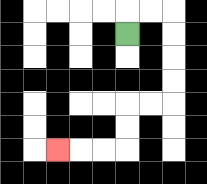{'start': '[5, 1]', 'end': '[2, 6]', 'path_directions': 'U,R,R,D,D,D,D,L,L,D,D,L,L,L', 'path_coordinates': '[[5, 1], [5, 0], [6, 0], [7, 0], [7, 1], [7, 2], [7, 3], [7, 4], [6, 4], [5, 4], [5, 5], [5, 6], [4, 6], [3, 6], [2, 6]]'}